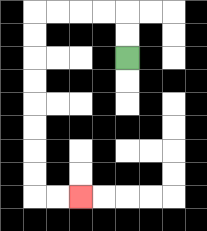{'start': '[5, 2]', 'end': '[3, 8]', 'path_directions': 'U,U,L,L,L,L,D,D,D,D,D,D,D,D,R,R', 'path_coordinates': '[[5, 2], [5, 1], [5, 0], [4, 0], [3, 0], [2, 0], [1, 0], [1, 1], [1, 2], [1, 3], [1, 4], [1, 5], [1, 6], [1, 7], [1, 8], [2, 8], [3, 8]]'}